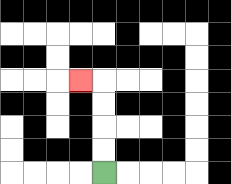{'start': '[4, 7]', 'end': '[3, 3]', 'path_directions': 'U,U,U,U,L', 'path_coordinates': '[[4, 7], [4, 6], [4, 5], [4, 4], [4, 3], [3, 3]]'}